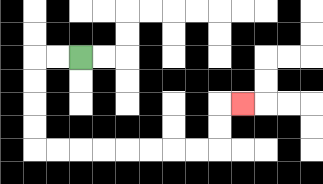{'start': '[3, 2]', 'end': '[10, 4]', 'path_directions': 'L,L,D,D,D,D,R,R,R,R,R,R,R,R,U,U,R', 'path_coordinates': '[[3, 2], [2, 2], [1, 2], [1, 3], [1, 4], [1, 5], [1, 6], [2, 6], [3, 6], [4, 6], [5, 6], [6, 6], [7, 6], [8, 6], [9, 6], [9, 5], [9, 4], [10, 4]]'}